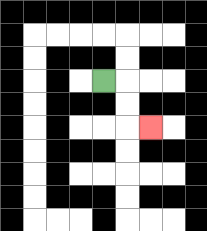{'start': '[4, 3]', 'end': '[6, 5]', 'path_directions': 'R,D,D,R', 'path_coordinates': '[[4, 3], [5, 3], [5, 4], [5, 5], [6, 5]]'}